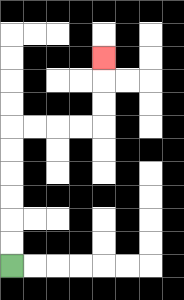{'start': '[0, 11]', 'end': '[4, 2]', 'path_directions': 'U,U,U,U,U,U,R,R,R,R,U,U,U', 'path_coordinates': '[[0, 11], [0, 10], [0, 9], [0, 8], [0, 7], [0, 6], [0, 5], [1, 5], [2, 5], [3, 5], [4, 5], [4, 4], [4, 3], [4, 2]]'}